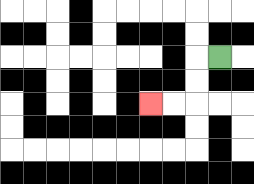{'start': '[9, 2]', 'end': '[6, 4]', 'path_directions': 'L,D,D,L,L', 'path_coordinates': '[[9, 2], [8, 2], [8, 3], [8, 4], [7, 4], [6, 4]]'}